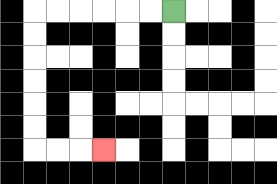{'start': '[7, 0]', 'end': '[4, 6]', 'path_directions': 'L,L,L,L,L,L,D,D,D,D,D,D,R,R,R', 'path_coordinates': '[[7, 0], [6, 0], [5, 0], [4, 0], [3, 0], [2, 0], [1, 0], [1, 1], [1, 2], [1, 3], [1, 4], [1, 5], [1, 6], [2, 6], [3, 6], [4, 6]]'}